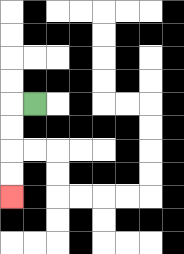{'start': '[1, 4]', 'end': '[0, 8]', 'path_directions': 'L,D,D,D,D', 'path_coordinates': '[[1, 4], [0, 4], [0, 5], [0, 6], [0, 7], [0, 8]]'}